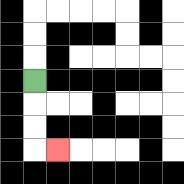{'start': '[1, 3]', 'end': '[2, 6]', 'path_directions': 'D,D,D,R', 'path_coordinates': '[[1, 3], [1, 4], [1, 5], [1, 6], [2, 6]]'}